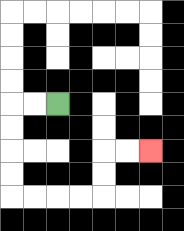{'start': '[2, 4]', 'end': '[6, 6]', 'path_directions': 'L,L,D,D,D,D,R,R,R,R,U,U,R,R', 'path_coordinates': '[[2, 4], [1, 4], [0, 4], [0, 5], [0, 6], [0, 7], [0, 8], [1, 8], [2, 8], [3, 8], [4, 8], [4, 7], [4, 6], [5, 6], [6, 6]]'}